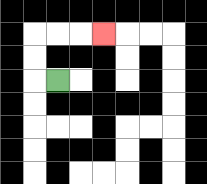{'start': '[2, 3]', 'end': '[4, 1]', 'path_directions': 'L,U,U,R,R,R', 'path_coordinates': '[[2, 3], [1, 3], [1, 2], [1, 1], [2, 1], [3, 1], [4, 1]]'}